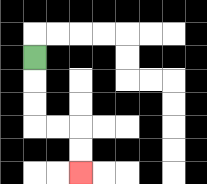{'start': '[1, 2]', 'end': '[3, 7]', 'path_directions': 'D,D,D,R,R,D,D', 'path_coordinates': '[[1, 2], [1, 3], [1, 4], [1, 5], [2, 5], [3, 5], [3, 6], [3, 7]]'}